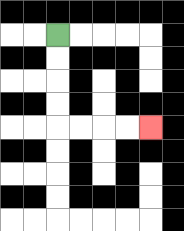{'start': '[2, 1]', 'end': '[6, 5]', 'path_directions': 'D,D,D,D,R,R,R,R', 'path_coordinates': '[[2, 1], [2, 2], [2, 3], [2, 4], [2, 5], [3, 5], [4, 5], [5, 5], [6, 5]]'}